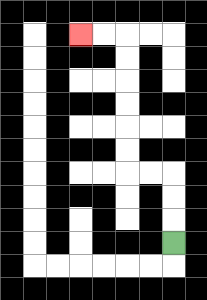{'start': '[7, 10]', 'end': '[3, 1]', 'path_directions': 'U,U,U,L,L,U,U,U,U,U,U,L,L', 'path_coordinates': '[[7, 10], [7, 9], [7, 8], [7, 7], [6, 7], [5, 7], [5, 6], [5, 5], [5, 4], [5, 3], [5, 2], [5, 1], [4, 1], [3, 1]]'}